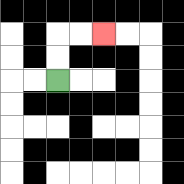{'start': '[2, 3]', 'end': '[4, 1]', 'path_directions': 'U,U,R,R', 'path_coordinates': '[[2, 3], [2, 2], [2, 1], [3, 1], [4, 1]]'}